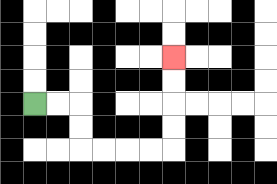{'start': '[1, 4]', 'end': '[7, 2]', 'path_directions': 'R,R,D,D,R,R,R,R,U,U,U,U', 'path_coordinates': '[[1, 4], [2, 4], [3, 4], [3, 5], [3, 6], [4, 6], [5, 6], [6, 6], [7, 6], [7, 5], [7, 4], [7, 3], [7, 2]]'}